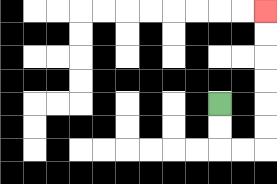{'start': '[9, 4]', 'end': '[11, 0]', 'path_directions': 'D,D,R,R,U,U,U,U,U,U', 'path_coordinates': '[[9, 4], [9, 5], [9, 6], [10, 6], [11, 6], [11, 5], [11, 4], [11, 3], [11, 2], [11, 1], [11, 0]]'}